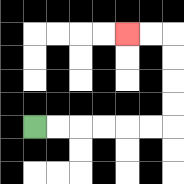{'start': '[1, 5]', 'end': '[5, 1]', 'path_directions': 'R,R,R,R,R,R,U,U,U,U,L,L', 'path_coordinates': '[[1, 5], [2, 5], [3, 5], [4, 5], [5, 5], [6, 5], [7, 5], [7, 4], [7, 3], [7, 2], [7, 1], [6, 1], [5, 1]]'}